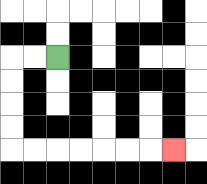{'start': '[2, 2]', 'end': '[7, 6]', 'path_directions': 'L,L,D,D,D,D,R,R,R,R,R,R,R', 'path_coordinates': '[[2, 2], [1, 2], [0, 2], [0, 3], [0, 4], [0, 5], [0, 6], [1, 6], [2, 6], [3, 6], [4, 6], [5, 6], [6, 6], [7, 6]]'}